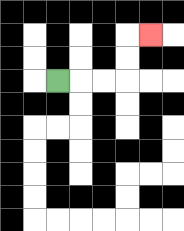{'start': '[2, 3]', 'end': '[6, 1]', 'path_directions': 'R,R,R,U,U,R', 'path_coordinates': '[[2, 3], [3, 3], [4, 3], [5, 3], [5, 2], [5, 1], [6, 1]]'}